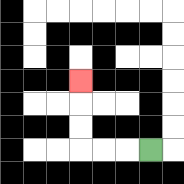{'start': '[6, 6]', 'end': '[3, 3]', 'path_directions': 'L,L,L,U,U,U', 'path_coordinates': '[[6, 6], [5, 6], [4, 6], [3, 6], [3, 5], [3, 4], [3, 3]]'}